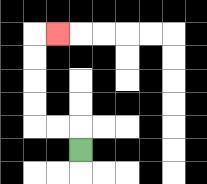{'start': '[3, 6]', 'end': '[2, 1]', 'path_directions': 'U,L,L,U,U,U,U,R', 'path_coordinates': '[[3, 6], [3, 5], [2, 5], [1, 5], [1, 4], [1, 3], [1, 2], [1, 1], [2, 1]]'}